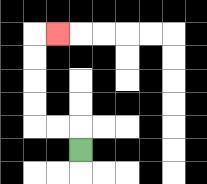{'start': '[3, 6]', 'end': '[2, 1]', 'path_directions': 'U,L,L,U,U,U,U,R', 'path_coordinates': '[[3, 6], [3, 5], [2, 5], [1, 5], [1, 4], [1, 3], [1, 2], [1, 1], [2, 1]]'}